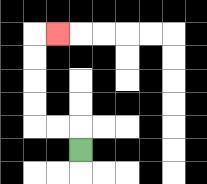{'start': '[3, 6]', 'end': '[2, 1]', 'path_directions': 'U,L,L,U,U,U,U,R', 'path_coordinates': '[[3, 6], [3, 5], [2, 5], [1, 5], [1, 4], [1, 3], [1, 2], [1, 1], [2, 1]]'}